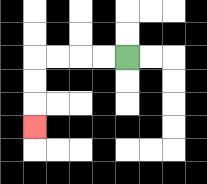{'start': '[5, 2]', 'end': '[1, 5]', 'path_directions': 'L,L,L,L,D,D,D', 'path_coordinates': '[[5, 2], [4, 2], [3, 2], [2, 2], [1, 2], [1, 3], [1, 4], [1, 5]]'}